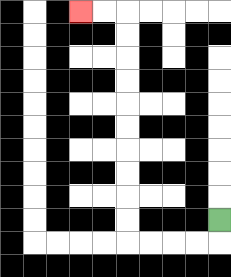{'start': '[9, 9]', 'end': '[3, 0]', 'path_directions': 'D,L,L,L,L,U,U,U,U,U,U,U,U,U,U,L,L', 'path_coordinates': '[[9, 9], [9, 10], [8, 10], [7, 10], [6, 10], [5, 10], [5, 9], [5, 8], [5, 7], [5, 6], [5, 5], [5, 4], [5, 3], [5, 2], [5, 1], [5, 0], [4, 0], [3, 0]]'}